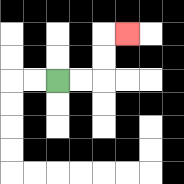{'start': '[2, 3]', 'end': '[5, 1]', 'path_directions': 'R,R,U,U,R', 'path_coordinates': '[[2, 3], [3, 3], [4, 3], [4, 2], [4, 1], [5, 1]]'}